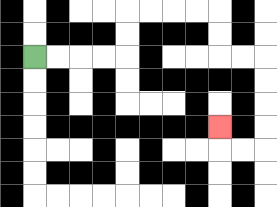{'start': '[1, 2]', 'end': '[9, 5]', 'path_directions': 'R,R,R,R,U,U,R,R,R,R,D,D,R,R,D,D,D,D,L,L,U', 'path_coordinates': '[[1, 2], [2, 2], [3, 2], [4, 2], [5, 2], [5, 1], [5, 0], [6, 0], [7, 0], [8, 0], [9, 0], [9, 1], [9, 2], [10, 2], [11, 2], [11, 3], [11, 4], [11, 5], [11, 6], [10, 6], [9, 6], [9, 5]]'}